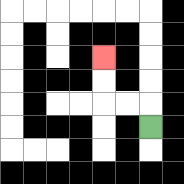{'start': '[6, 5]', 'end': '[4, 2]', 'path_directions': 'U,L,L,U,U', 'path_coordinates': '[[6, 5], [6, 4], [5, 4], [4, 4], [4, 3], [4, 2]]'}